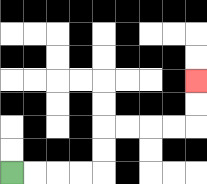{'start': '[0, 7]', 'end': '[8, 3]', 'path_directions': 'R,R,R,R,U,U,R,R,R,R,U,U', 'path_coordinates': '[[0, 7], [1, 7], [2, 7], [3, 7], [4, 7], [4, 6], [4, 5], [5, 5], [6, 5], [7, 5], [8, 5], [8, 4], [8, 3]]'}